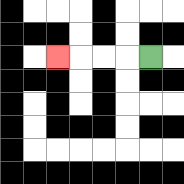{'start': '[6, 2]', 'end': '[2, 2]', 'path_directions': 'L,L,L,L', 'path_coordinates': '[[6, 2], [5, 2], [4, 2], [3, 2], [2, 2]]'}